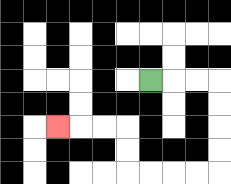{'start': '[6, 3]', 'end': '[2, 5]', 'path_directions': 'R,R,R,D,D,D,D,L,L,L,L,U,U,L,L,L', 'path_coordinates': '[[6, 3], [7, 3], [8, 3], [9, 3], [9, 4], [9, 5], [9, 6], [9, 7], [8, 7], [7, 7], [6, 7], [5, 7], [5, 6], [5, 5], [4, 5], [3, 5], [2, 5]]'}